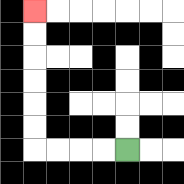{'start': '[5, 6]', 'end': '[1, 0]', 'path_directions': 'L,L,L,L,U,U,U,U,U,U', 'path_coordinates': '[[5, 6], [4, 6], [3, 6], [2, 6], [1, 6], [1, 5], [1, 4], [1, 3], [1, 2], [1, 1], [1, 0]]'}